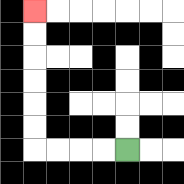{'start': '[5, 6]', 'end': '[1, 0]', 'path_directions': 'L,L,L,L,U,U,U,U,U,U', 'path_coordinates': '[[5, 6], [4, 6], [3, 6], [2, 6], [1, 6], [1, 5], [1, 4], [1, 3], [1, 2], [1, 1], [1, 0]]'}